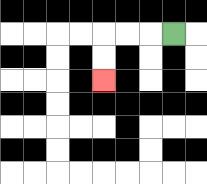{'start': '[7, 1]', 'end': '[4, 3]', 'path_directions': 'L,L,L,D,D', 'path_coordinates': '[[7, 1], [6, 1], [5, 1], [4, 1], [4, 2], [4, 3]]'}